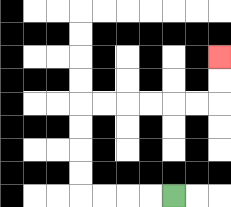{'start': '[7, 8]', 'end': '[9, 2]', 'path_directions': 'L,L,L,L,U,U,U,U,R,R,R,R,R,R,U,U', 'path_coordinates': '[[7, 8], [6, 8], [5, 8], [4, 8], [3, 8], [3, 7], [3, 6], [3, 5], [3, 4], [4, 4], [5, 4], [6, 4], [7, 4], [8, 4], [9, 4], [9, 3], [9, 2]]'}